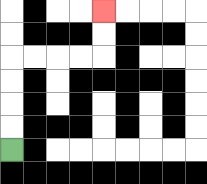{'start': '[0, 6]', 'end': '[4, 0]', 'path_directions': 'U,U,U,U,R,R,R,R,U,U', 'path_coordinates': '[[0, 6], [0, 5], [0, 4], [0, 3], [0, 2], [1, 2], [2, 2], [3, 2], [4, 2], [4, 1], [4, 0]]'}